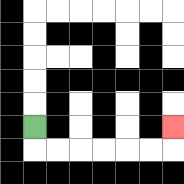{'start': '[1, 5]', 'end': '[7, 5]', 'path_directions': 'D,R,R,R,R,R,R,U', 'path_coordinates': '[[1, 5], [1, 6], [2, 6], [3, 6], [4, 6], [5, 6], [6, 6], [7, 6], [7, 5]]'}